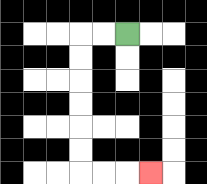{'start': '[5, 1]', 'end': '[6, 7]', 'path_directions': 'L,L,D,D,D,D,D,D,R,R,R', 'path_coordinates': '[[5, 1], [4, 1], [3, 1], [3, 2], [3, 3], [3, 4], [3, 5], [3, 6], [3, 7], [4, 7], [5, 7], [6, 7]]'}